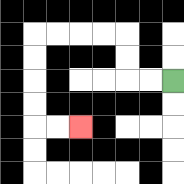{'start': '[7, 3]', 'end': '[3, 5]', 'path_directions': 'L,L,U,U,L,L,L,L,D,D,D,D,R,R', 'path_coordinates': '[[7, 3], [6, 3], [5, 3], [5, 2], [5, 1], [4, 1], [3, 1], [2, 1], [1, 1], [1, 2], [1, 3], [1, 4], [1, 5], [2, 5], [3, 5]]'}